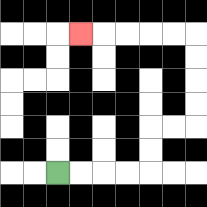{'start': '[2, 7]', 'end': '[3, 1]', 'path_directions': 'R,R,R,R,U,U,R,R,U,U,U,U,L,L,L,L,L', 'path_coordinates': '[[2, 7], [3, 7], [4, 7], [5, 7], [6, 7], [6, 6], [6, 5], [7, 5], [8, 5], [8, 4], [8, 3], [8, 2], [8, 1], [7, 1], [6, 1], [5, 1], [4, 1], [3, 1]]'}